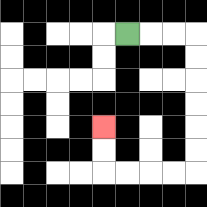{'start': '[5, 1]', 'end': '[4, 5]', 'path_directions': 'R,R,R,D,D,D,D,D,D,L,L,L,L,U,U', 'path_coordinates': '[[5, 1], [6, 1], [7, 1], [8, 1], [8, 2], [8, 3], [8, 4], [8, 5], [8, 6], [8, 7], [7, 7], [6, 7], [5, 7], [4, 7], [4, 6], [4, 5]]'}